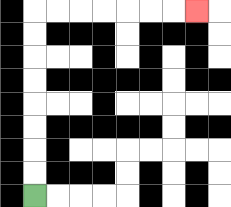{'start': '[1, 8]', 'end': '[8, 0]', 'path_directions': 'U,U,U,U,U,U,U,U,R,R,R,R,R,R,R', 'path_coordinates': '[[1, 8], [1, 7], [1, 6], [1, 5], [1, 4], [1, 3], [1, 2], [1, 1], [1, 0], [2, 0], [3, 0], [4, 0], [5, 0], [6, 0], [7, 0], [8, 0]]'}